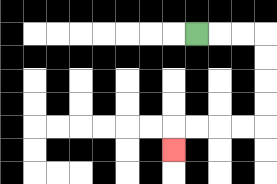{'start': '[8, 1]', 'end': '[7, 6]', 'path_directions': 'R,R,R,D,D,D,D,L,L,L,L,D', 'path_coordinates': '[[8, 1], [9, 1], [10, 1], [11, 1], [11, 2], [11, 3], [11, 4], [11, 5], [10, 5], [9, 5], [8, 5], [7, 5], [7, 6]]'}